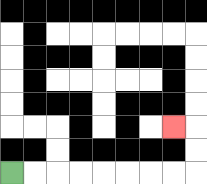{'start': '[0, 7]', 'end': '[7, 5]', 'path_directions': 'R,R,R,R,R,R,R,R,U,U,L', 'path_coordinates': '[[0, 7], [1, 7], [2, 7], [3, 7], [4, 7], [5, 7], [6, 7], [7, 7], [8, 7], [8, 6], [8, 5], [7, 5]]'}